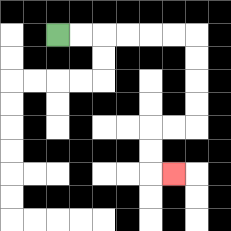{'start': '[2, 1]', 'end': '[7, 7]', 'path_directions': 'R,R,R,R,R,R,D,D,D,D,L,L,D,D,R', 'path_coordinates': '[[2, 1], [3, 1], [4, 1], [5, 1], [6, 1], [7, 1], [8, 1], [8, 2], [8, 3], [8, 4], [8, 5], [7, 5], [6, 5], [6, 6], [6, 7], [7, 7]]'}